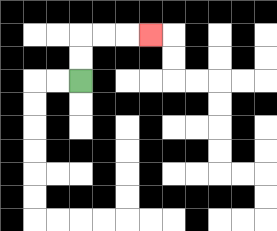{'start': '[3, 3]', 'end': '[6, 1]', 'path_directions': 'U,U,R,R,R', 'path_coordinates': '[[3, 3], [3, 2], [3, 1], [4, 1], [5, 1], [6, 1]]'}